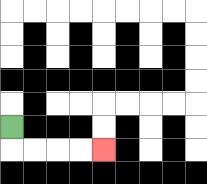{'start': '[0, 5]', 'end': '[4, 6]', 'path_directions': 'D,R,R,R,R', 'path_coordinates': '[[0, 5], [0, 6], [1, 6], [2, 6], [3, 6], [4, 6]]'}